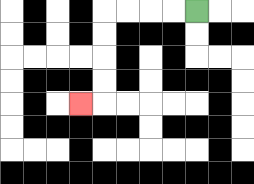{'start': '[8, 0]', 'end': '[3, 4]', 'path_directions': 'L,L,L,L,D,D,D,D,L', 'path_coordinates': '[[8, 0], [7, 0], [6, 0], [5, 0], [4, 0], [4, 1], [4, 2], [4, 3], [4, 4], [3, 4]]'}